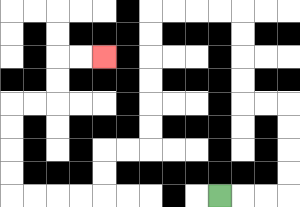{'start': '[9, 8]', 'end': '[4, 2]', 'path_directions': 'R,R,R,U,U,U,U,L,L,U,U,U,U,L,L,L,L,D,D,D,D,D,D,L,L,D,D,L,L,L,L,U,U,U,U,R,R,U,U,R,R', 'path_coordinates': '[[9, 8], [10, 8], [11, 8], [12, 8], [12, 7], [12, 6], [12, 5], [12, 4], [11, 4], [10, 4], [10, 3], [10, 2], [10, 1], [10, 0], [9, 0], [8, 0], [7, 0], [6, 0], [6, 1], [6, 2], [6, 3], [6, 4], [6, 5], [6, 6], [5, 6], [4, 6], [4, 7], [4, 8], [3, 8], [2, 8], [1, 8], [0, 8], [0, 7], [0, 6], [0, 5], [0, 4], [1, 4], [2, 4], [2, 3], [2, 2], [3, 2], [4, 2]]'}